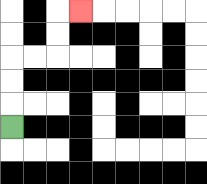{'start': '[0, 5]', 'end': '[3, 0]', 'path_directions': 'U,U,U,R,R,U,U,R', 'path_coordinates': '[[0, 5], [0, 4], [0, 3], [0, 2], [1, 2], [2, 2], [2, 1], [2, 0], [3, 0]]'}